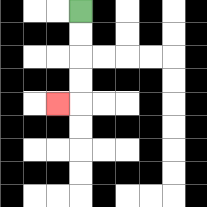{'start': '[3, 0]', 'end': '[2, 4]', 'path_directions': 'D,D,D,D,L', 'path_coordinates': '[[3, 0], [3, 1], [3, 2], [3, 3], [3, 4], [2, 4]]'}